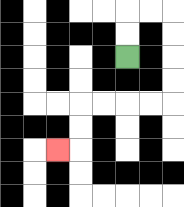{'start': '[5, 2]', 'end': '[2, 6]', 'path_directions': 'U,U,R,R,D,D,D,D,L,L,L,L,D,D,L', 'path_coordinates': '[[5, 2], [5, 1], [5, 0], [6, 0], [7, 0], [7, 1], [7, 2], [7, 3], [7, 4], [6, 4], [5, 4], [4, 4], [3, 4], [3, 5], [3, 6], [2, 6]]'}